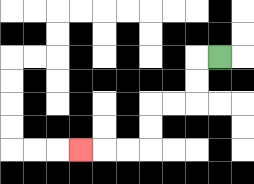{'start': '[9, 2]', 'end': '[3, 6]', 'path_directions': 'L,D,D,L,L,D,D,L,L,L', 'path_coordinates': '[[9, 2], [8, 2], [8, 3], [8, 4], [7, 4], [6, 4], [6, 5], [6, 6], [5, 6], [4, 6], [3, 6]]'}